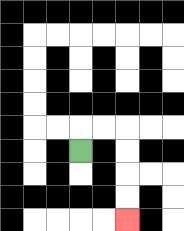{'start': '[3, 6]', 'end': '[5, 9]', 'path_directions': 'U,R,R,D,D,D,D', 'path_coordinates': '[[3, 6], [3, 5], [4, 5], [5, 5], [5, 6], [5, 7], [5, 8], [5, 9]]'}